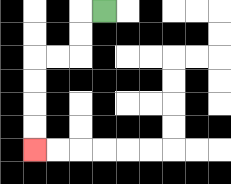{'start': '[4, 0]', 'end': '[1, 6]', 'path_directions': 'L,D,D,L,L,D,D,D,D', 'path_coordinates': '[[4, 0], [3, 0], [3, 1], [3, 2], [2, 2], [1, 2], [1, 3], [1, 4], [1, 5], [1, 6]]'}